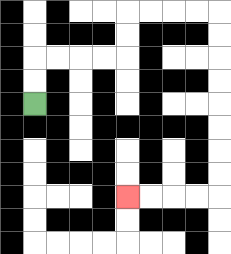{'start': '[1, 4]', 'end': '[5, 8]', 'path_directions': 'U,U,R,R,R,R,U,U,R,R,R,R,D,D,D,D,D,D,D,D,L,L,L,L', 'path_coordinates': '[[1, 4], [1, 3], [1, 2], [2, 2], [3, 2], [4, 2], [5, 2], [5, 1], [5, 0], [6, 0], [7, 0], [8, 0], [9, 0], [9, 1], [9, 2], [9, 3], [9, 4], [9, 5], [9, 6], [9, 7], [9, 8], [8, 8], [7, 8], [6, 8], [5, 8]]'}